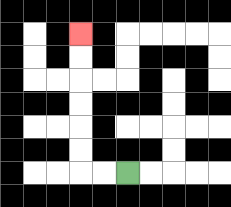{'start': '[5, 7]', 'end': '[3, 1]', 'path_directions': 'L,L,U,U,U,U,U,U', 'path_coordinates': '[[5, 7], [4, 7], [3, 7], [3, 6], [3, 5], [3, 4], [3, 3], [3, 2], [3, 1]]'}